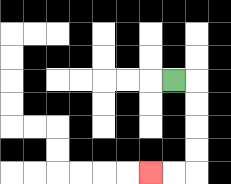{'start': '[7, 3]', 'end': '[6, 7]', 'path_directions': 'R,D,D,D,D,L,L', 'path_coordinates': '[[7, 3], [8, 3], [8, 4], [8, 5], [8, 6], [8, 7], [7, 7], [6, 7]]'}